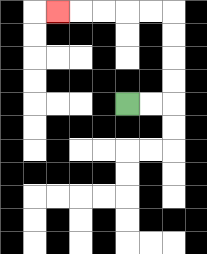{'start': '[5, 4]', 'end': '[2, 0]', 'path_directions': 'R,R,U,U,U,U,L,L,L,L,L', 'path_coordinates': '[[5, 4], [6, 4], [7, 4], [7, 3], [7, 2], [7, 1], [7, 0], [6, 0], [5, 0], [4, 0], [3, 0], [2, 0]]'}